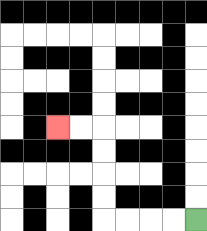{'start': '[8, 9]', 'end': '[2, 5]', 'path_directions': 'L,L,L,L,U,U,U,U,L,L', 'path_coordinates': '[[8, 9], [7, 9], [6, 9], [5, 9], [4, 9], [4, 8], [4, 7], [4, 6], [4, 5], [3, 5], [2, 5]]'}